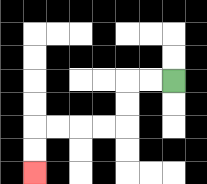{'start': '[7, 3]', 'end': '[1, 7]', 'path_directions': 'L,L,D,D,L,L,L,L,D,D', 'path_coordinates': '[[7, 3], [6, 3], [5, 3], [5, 4], [5, 5], [4, 5], [3, 5], [2, 5], [1, 5], [1, 6], [1, 7]]'}